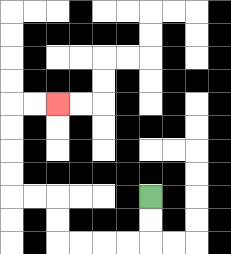{'start': '[6, 8]', 'end': '[2, 4]', 'path_directions': 'D,D,L,L,L,L,U,U,L,L,U,U,U,U,R,R', 'path_coordinates': '[[6, 8], [6, 9], [6, 10], [5, 10], [4, 10], [3, 10], [2, 10], [2, 9], [2, 8], [1, 8], [0, 8], [0, 7], [0, 6], [0, 5], [0, 4], [1, 4], [2, 4]]'}